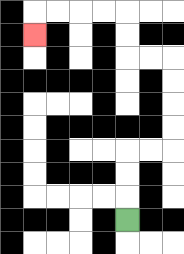{'start': '[5, 9]', 'end': '[1, 1]', 'path_directions': 'U,U,U,R,R,U,U,U,U,L,L,U,U,L,L,L,L,D', 'path_coordinates': '[[5, 9], [5, 8], [5, 7], [5, 6], [6, 6], [7, 6], [7, 5], [7, 4], [7, 3], [7, 2], [6, 2], [5, 2], [5, 1], [5, 0], [4, 0], [3, 0], [2, 0], [1, 0], [1, 1]]'}